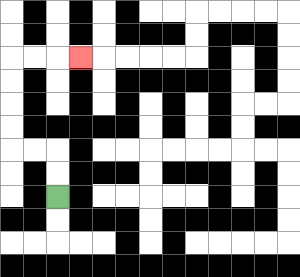{'start': '[2, 8]', 'end': '[3, 2]', 'path_directions': 'U,U,L,L,U,U,U,U,R,R,R', 'path_coordinates': '[[2, 8], [2, 7], [2, 6], [1, 6], [0, 6], [0, 5], [0, 4], [0, 3], [0, 2], [1, 2], [2, 2], [3, 2]]'}